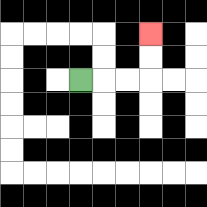{'start': '[3, 3]', 'end': '[6, 1]', 'path_directions': 'R,R,R,U,U', 'path_coordinates': '[[3, 3], [4, 3], [5, 3], [6, 3], [6, 2], [6, 1]]'}